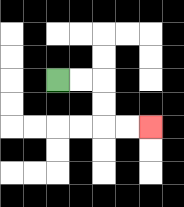{'start': '[2, 3]', 'end': '[6, 5]', 'path_directions': 'R,R,D,D,R,R', 'path_coordinates': '[[2, 3], [3, 3], [4, 3], [4, 4], [4, 5], [5, 5], [6, 5]]'}